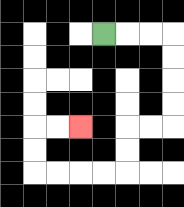{'start': '[4, 1]', 'end': '[3, 5]', 'path_directions': 'R,R,R,D,D,D,D,L,L,D,D,L,L,L,L,U,U,R,R', 'path_coordinates': '[[4, 1], [5, 1], [6, 1], [7, 1], [7, 2], [7, 3], [7, 4], [7, 5], [6, 5], [5, 5], [5, 6], [5, 7], [4, 7], [3, 7], [2, 7], [1, 7], [1, 6], [1, 5], [2, 5], [3, 5]]'}